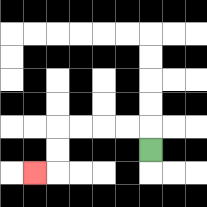{'start': '[6, 6]', 'end': '[1, 7]', 'path_directions': 'U,L,L,L,L,D,D,L', 'path_coordinates': '[[6, 6], [6, 5], [5, 5], [4, 5], [3, 5], [2, 5], [2, 6], [2, 7], [1, 7]]'}